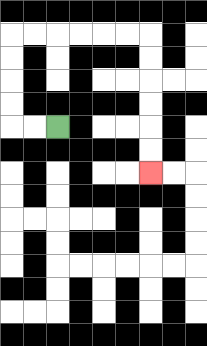{'start': '[2, 5]', 'end': '[6, 7]', 'path_directions': 'L,L,U,U,U,U,R,R,R,R,R,R,D,D,D,D,D,D', 'path_coordinates': '[[2, 5], [1, 5], [0, 5], [0, 4], [0, 3], [0, 2], [0, 1], [1, 1], [2, 1], [3, 1], [4, 1], [5, 1], [6, 1], [6, 2], [6, 3], [6, 4], [6, 5], [6, 6], [6, 7]]'}